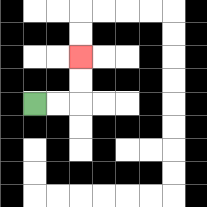{'start': '[1, 4]', 'end': '[3, 2]', 'path_directions': 'R,R,U,U', 'path_coordinates': '[[1, 4], [2, 4], [3, 4], [3, 3], [3, 2]]'}